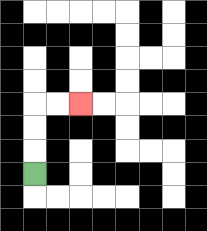{'start': '[1, 7]', 'end': '[3, 4]', 'path_directions': 'U,U,U,R,R', 'path_coordinates': '[[1, 7], [1, 6], [1, 5], [1, 4], [2, 4], [3, 4]]'}